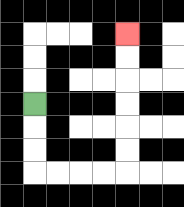{'start': '[1, 4]', 'end': '[5, 1]', 'path_directions': 'D,D,D,R,R,R,R,U,U,U,U,U,U', 'path_coordinates': '[[1, 4], [1, 5], [1, 6], [1, 7], [2, 7], [3, 7], [4, 7], [5, 7], [5, 6], [5, 5], [5, 4], [5, 3], [5, 2], [5, 1]]'}